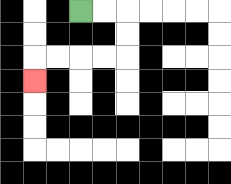{'start': '[3, 0]', 'end': '[1, 3]', 'path_directions': 'R,R,D,D,L,L,L,L,D', 'path_coordinates': '[[3, 0], [4, 0], [5, 0], [5, 1], [5, 2], [4, 2], [3, 2], [2, 2], [1, 2], [1, 3]]'}